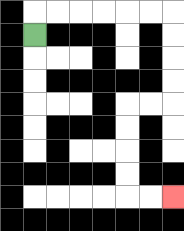{'start': '[1, 1]', 'end': '[7, 8]', 'path_directions': 'U,R,R,R,R,R,R,D,D,D,D,L,L,D,D,D,D,R,R', 'path_coordinates': '[[1, 1], [1, 0], [2, 0], [3, 0], [4, 0], [5, 0], [6, 0], [7, 0], [7, 1], [7, 2], [7, 3], [7, 4], [6, 4], [5, 4], [5, 5], [5, 6], [5, 7], [5, 8], [6, 8], [7, 8]]'}